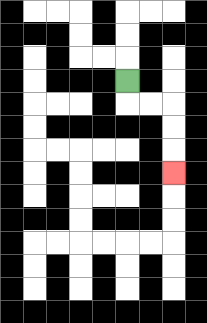{'start': '[5, 3]', 'end': '[7, 7]', 'path_directions': 'D,R,R,D,D,D', 'path_coordinates': '[[5, 3], [5, 4], [6, 4], [7, 4], [7, 5], [7, 6], [7, 7]]'}